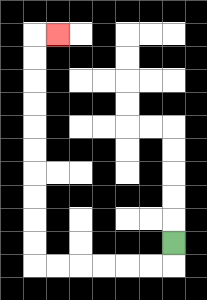{'start': '[7, 10]', 'end': '[2, 1]', 'path_directions': 'D,L,L,L,L,L,L,U,U,U,U,U,U,U,U,U,U,R', 'path_coordinates': '[[7, 10], [7, 11], [6, 11], [5, 11], [4, 11], [3, 11], [2, 11], [1, 11], [1, 10], [1, 9], [1, 8], [1, 7], [1, 6], [1, 5], [1, 4], [1, 3], [1, 2], [1, 1], [2, 1]]'}